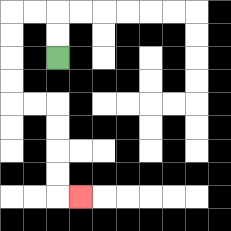{'start': '[2, 2]', 'end': '[3, 8]', 'path_directions': 'U,U,L,L,D,D,D,D,R,R,D,D,D,D,R', 'path_coordinates': '[[2, 2], [2, 1], [2, 0], [1, 0], [0, 0], [0, 1], [0, 2], [0, 3], [0, 4], [1, 4], [2, 4], [2, 5], [2, 6], [2, 7], [2, 8], [3, 8]]'}